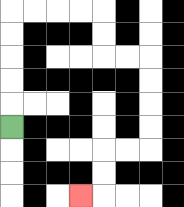{'start': '[0, 5]', 'end': '[3, 8]', 'path_directions': 'U,U,U,U,U,R,R,R,R,D,D,R,R,D,D,D,D,L,L,D,D,L', 'path_coordinates': '[[0, 5], [0, 4], [0, 3], [0, 2], [0, 1], [0, 0], [1, 0], [2, 0], [3, 0], [4, 0], [4, 1], [4, 2], [5, 2], [6, 2], [6, 3], [6, 4], [6, 5], [6, 6], [5, 6], [4, 6], [4, 7], [4, 8], [3, 8]]'}